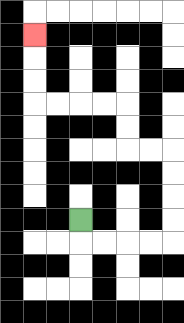{'start': '[3, 9]', 'end': '[1, 1]', 'path_directions': 'D,R,R,R,R,U,U,U,U,L,L,U,U,L,L,L,L,U,U,U', 'path_coordinates': '[[3, 9], [3, 10], [4, 10], [5, 10], [6, 10], [7, 10], [7, 9], [7, 8], [7, 7], [7, 6], [6, 6], [5, 6], [5, 5], [5, 4], [4, 4], [3, 4], [2, 4], [1, 4], [1, 3], [1, 2], [1, 1]]'}